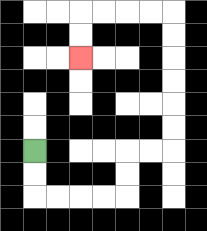{'start': '[1, 6]', 'end': '[3, 2]', 'path_directions': 'D,D,R,R,R,R,U,U,R,R,U,U,U,U,U,U,L,L,L,L,D,D', 'path_coordinates': '[[1, 6], [1, 7], [1, 8], [2, 8], [3, 8], [4, 8], [5, 8], [5, 7], [5, 6], [6, 6], [7, 6], [7, 5], [7, 4], [7, 3], [7, 2], [7, 1], [7, 0], [6, 0], [5, 0], [4, 0], [3, 0], [3, 1], [3, 2]]'}